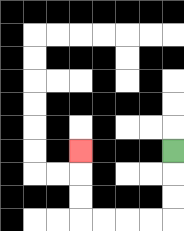{'start': '[7, 6]', 'end': '[3, 6]', 'path_directions': 'D,D,D,L,L,L,L,U,U,U', 'path_coordinates': '[[7, 6], [7, 7], [7, 8], [7, 9], [6, 9], [5, 9], [4, 9], [3, 9], [3, 8], [3, 7], [3, 6]]'}